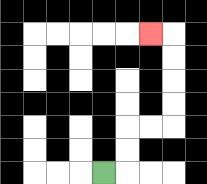{'start': '[4, 7]', 'end': '[6, 1]', 'path_directions': 'R,U,U,R,R,U,U,U,U,L', 'path_coordinates': '[[4, 7], [5, 7], [5, 6], [5, 5], [6, 5], [7, 5], [7, 4], [7, 3], [7, 2], [7, 1], [6, 1]]'}